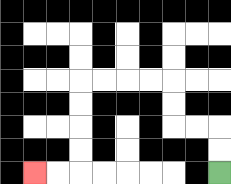{'start': '[9, 7]', 'end': '[1, 7]', 'path_directions': 'U,U,L,L,U,U,L,L,L,L,D,D,D,D,L,L', 'path_coordinates': '[[9, 7], [9, 6], [9, 5], [8, 5], [7, 5], [7, 4], [7, 3], [6, 3], [5, 3], [4, 3], [3, 3], [3, 4], [3, 5], [3, 6], [3, 7], [2, 7], [1, 7]]'}